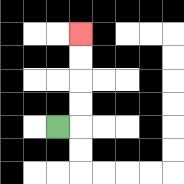{'start': '[2, 5]', 'end': '[3, 1]', 'path_directions': 'R,U,U,U,U', 'path_coordinates': '[[2, 5], [3, 5], [3, 4], [3, 3], [3, 2], [3, 1]]'}